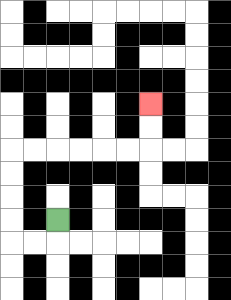{'start': '[2, 9]', 'end': '[6, 4]', 'path_directions': 'D,L,L,U,U,U,U,R,R,R,R,R,R,U,U', 'path_coordinates': '[[2, 9], [2, 10], [1, 10], [0, 10], [0, 9], [0, 8], [0, 7], [0, 6], [1, 6], [2, 6], [3, 6], [4, 6], [5, 6], [6, 6], [6, 5], [6, 4]]'}